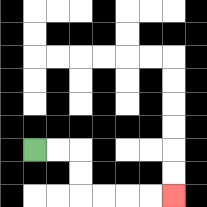{'start': '[1, 6]', 'end': '[7, 8]', 'path_directions': 'R,R,D,D,R,R,R,R', 'path_coordinates': '[[1, 6], [2, 6], [3, 6], [3, 7], [3, 8], [4, 8], [5, 8], [6, 8], [7, 8]]'}